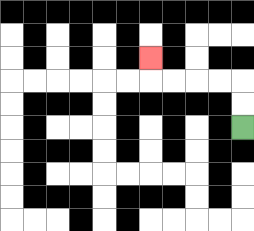{'start': '[10, 5]', 'end': '[6, 2]', 'path_directions': 'U,U,L,L,L,L,U', 'path_coordinates': '[[10, 5], [10, 4], [10, 3], [9, 3], [8, 3], [7, 3], [6, 3], [6, 2]]'}